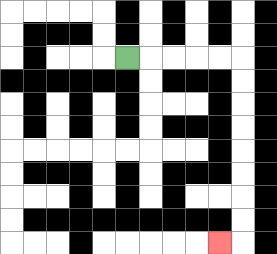{'start': '[5, 2]', 'end': '[9, 10]', 'path_directions': 'R,R,R,R,R,D,D,D,D,D,D,D,D,L', 'path_coordinates': '[[5, 2], [6, 2], [7, 2], [8, 2], [9, 2], [10, 2], [10, 3], [10, 4], [10, 5], [10, 6], [10, 7], [10, 8], [10, 9], [10, 10], [9, 10]]'}